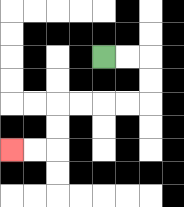{'start': '[4, 2]', 'end': '[0, 6]', 'path_directions': 'R,R,D,D,L,L,L,L,D,D,L,L', 'path_coordinates': '[[4, 2], [5, 2], [6, 2], [6, 3], [6, 4], [5, 4], [4, 4], [3, 4], [2, 4], [2, 5], [2, 6], [1, 6], [0, 6]]'}